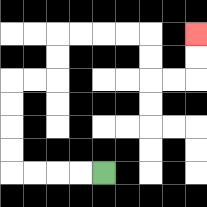{'start': '[4, 7]', 'end': '[8, 1]', 'path_directions': 'L,L,L,L,U,U,U,U,R,R,U,U,R,R,R,R,D,D,R,R,U,U', 'path_coordinates': '[[4, 7], [3, 7], [2, 7], [1, 7], [0, 7], [0, 6], [0, 5], [0, 4], [0, 3], [1, 3], [2, 3], [2, 2], [2, 1], [3, 1], [4, 1], [5, 1], [6, 1], [6, 2], [6, 3], [7, 3], [8, 3], [8, 2], [8, 1]]'}